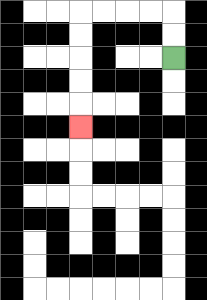{'start': '[7, 2]', 'end': '[3, 5]', 'path_directions': 'U,U,L,L,L,L,D,D,D,D,D', 'path_coordinates': '[[7, 2], [7, 1], [7, 0], [6, 0], [5, 0], [4, 0], [3, 0], [3, 1], [3, 2], [3, 3], [3, 4], [3, 5]]'}